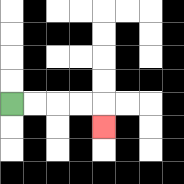{'start': '[0, 4]', 'end': '[4, 5]', 'path_directions': 'R,R,R,R,D', 'path_coordinates': '[[0, 4], [1, 4], [2, 4], [3, 4], [4, 4], [4, 5]]'}